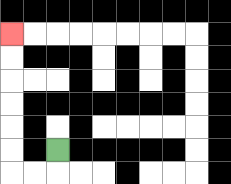{'start': '[2, 6]', 'end': '[0, 1]', 'path_directions': 'D,L,L,U,U,U,U,U,U', 'path_coordinates': '[[2, 6], [2, 7], [1, 7], [0, 7], [0, 6], [0, 5], [0, 4], [0, 3], [0, 2], [0, 1]]'}